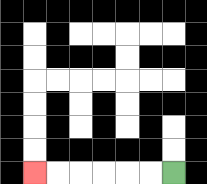{'start': '[7, 7]', 'end': '[1, 7]', 'path_directions': 'L,L,L,L,L,L', 'path_coordinates': '[[7, 7], [6, 7], [5, 7], [4, 7], [3, 7], [2, 7], [1, 7]]'}